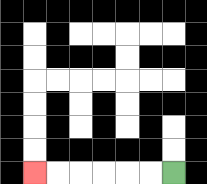{'start': '[7, 7]', 'end': '[1, 7]', 'path_directions': 'L,L,L,L,L,L', 'path_coordinates': '[[7, 7], [6, 7], [5, 7], [4, 7], [3, 7], [2, 7], [1, 7]]'}